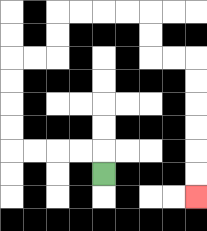{'start': '[4, 7]', 'end': '[8, 8]', 'path_directions': 'U,L,L,L,L,U,U,U,U,R,R,U,U,R,R,R,R,D,D,R,R,D,D,D,D,D,D', 'path_coordinates': '[[4, 7], [4, 6], [3, 6], [2, 6], [1, 6], [0, 6], [0, 5], [0, 4], [0, 3], [0, 2], [1, 2], [2, 2], [2, 1], [2, 0], [3, 0], [4, 0], [5, 0], [6, 0], [6, 1], [6, 2], [7, 2], [8, 2], [8, 3], [8, 4], [8, 5], [8, 6], [8, 7], [8, 8]]'}